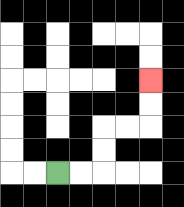{'start': '[2, 7]', 'end': '[6, 3]', 'path_directions': 'R,R,U,U,R,R,U,U', 'path_coordinates': '[[2, 7], [3, 7], [4, 7], [4, 6], [4, 5], [5, 5], [6, 5], [6, 4], [6, 3]]'}